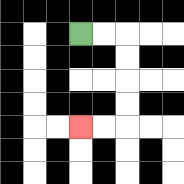{'start': '[3, 1]', 'end': '[3, 5]', 'path_directions': 'R,R,D,D,D,D,L,L', 'path_coordinates': '[[3, 1], [4, 1], [5, 1], [5, 2], [5, 3], [5, 4], [5, 5], [4, 5], [3, 5]]'}